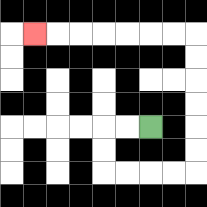{'start': '[6, 5]', 'end': '[1, 1]', 'path_directions': 'L,L,D,D,R,R,R,R,U,U,U,U,U,U,L,L,L,L,L,L,L', 'path_coordinates': '[[6, 5], [5, 5], [4, 5], [4, 6], [4, 7], [5, 7], [6, 7], [7, 7], [8, 7], [8, 6], [8, 5], [8, 4], [8, 3], [8, 2], [8, 1], [7, 1], [6, 1], [5, 1], [4, 1], [3, 1], [2, 1], [1, 1]]'}